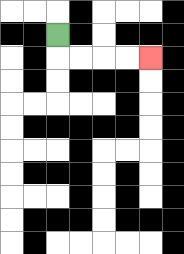{'start': '[2, 1]', 'end': '[6, 2]', 'path_directions': 'D,R,R,R,R', 'path_coordinates': '[[2, 1], [2, 2], [3, 2], [4, 2], [5, 2], [6, 2]]'}